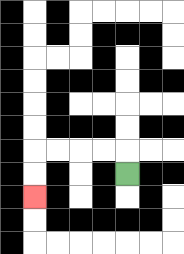{'start': '[5, 7]', 'end': '[1, 8]', 'path_directions': 'U,L,L,L,L,D,D', 'path_coordinates': '[[5, 7], [5, 6], [4, 6], [3, 6], [2, 6], [1, 6], [1, 7], [1, 8]]'}